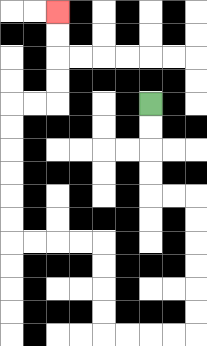{'start': '[6, 4]', 'end': '[2, 0]', 'path_directions': 'D,D,D,D,R,R,D,D,D,D,D,D,L,L,L,L,U,U,U,U,L,L,L,L,U,U,U,U,U,U,R,R,U,U,U,U', 'path_coordinates': '[[6, 4], [6, 5], [6, 6], [6, 7], [6, 8], [7, 8], [8, 8], [8, 9], [8, 10], [8, 11], [8, 12], [8, 13], [8, 14], [7, 14], [6, 14], [5, 14], [4, 14], [4, 13], [4, 12], [4, 11], [4, 10], [3, 10], [2, 10], [1, 10], [0, 10], [0, 9], [0, 8], [0, 7], [0, 6], [0, 5], [0, 4], [1, 4], [2, 4], [2, 3], [2, 2], [2, 1], [2, 0]]'}